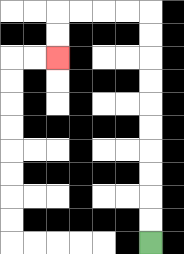{'start': '[6, 10]', 'end': '[2, 2]', 'path_directions': 'U,U,U,U,U,U,U,U,U,U,L,L,L,L,D,D', 'path_coordinates': '[[6, 10], [6, 9], [6, 8], [6, 7], [6, 6], [6, 5], [6, 4], [6, 3], [6, 2], [6, 1], [6, 0], [5, 0], [4, 0], [3, 0], [2, 0], [2, 1], [2, 2]]'}